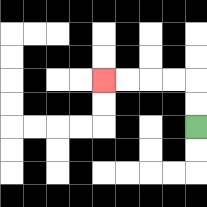{'start': '[8, 5]', 'end': '[4, 3]', 'path_directions': 'U,U,L,L,L,L', 'path_coordinates': '[[8, 5], [8, 4], [8, 3], [7, 3], [6, 3], [5, 3], [4, 3]]'}